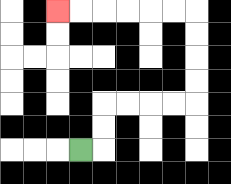{'start': '[3, 6]', 'end': '[2, 0]', 'path_directions': 'R,U,U,R,R,R,R,U,U,U,U,L,L,L,L,L,L', 'path_coordinates': '[[3, 6], [4, 6], [4, 5], [4, 4], [5, 4], [6, 4], [7, 4], [8, 4], [8, 3], [8, 2], [8, 1], [8, 0], [7, 0], [6, 0], [5, 0], [4, 0], [3, 0], [2, 0]]'}